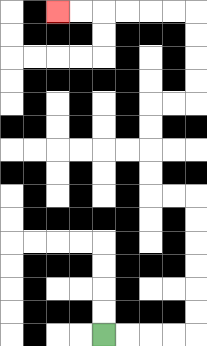{'start': '[4, 14]', 'end': '[2, 0]', 'path_directions': 'R,R,R,R,U,U,U,U,U,U,L,L,U,U,U,U,R,R,U,U,U,U,L,L,L,L,L,L', 'path_coordinates': '[[4, 14], [5, 14], [6, 14], [7, 14], [8, 14], [8, 13], [8, 12], [8, 11], [8, 10], [8, 9], [8, 8], [7, 8], [6, 8], [6, 7], [6, 6], [6, 5], [6, 4], [7, 4], [8, 4], [8, 3], [8, 2], [8, 1], [8, 0], [7, 0], [6, 0], [5, 0], [4, 0], [3, 0], [2, 0]]'}